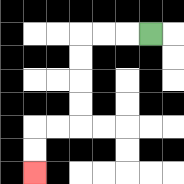{'start': '[6, 1]', 'end': '[1, 7]', 'path_directions': 'L,L,L,D,D,D,D,L,L,D,D', 'path_coordinates': '[[6, 1], [5, 1], [4, 1], [3, 1], [3, 2], [3, 3], [3, 4], [3, 5], [2, 5], [1, 5], [1, 6], [1, 7]]'}